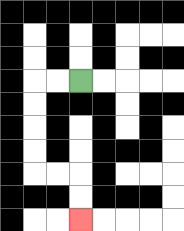{'start': '[3, 3]', 'end': '[3, 9]', 'path_directions': 'L,L,D,D,D,D,R,R,D,D', 'path_coordinates': '[[3, 3], [2, 3], [1, 3], [1, 4], [1, 5], [1, 6], [1, 7], [2, 7], [3, 7], [3, 8], [3, 9]]'}